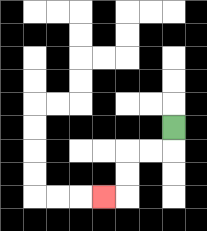{'start': '[7, 5]', 'end': '[4, 8]', 'path_directions': 'D,L,L,D,D,L', 'path_coordinates': '[[7, 5], [7, 6], [6, 6], [5, 6], [5, 7], [5, 8], [4, 8]]'}